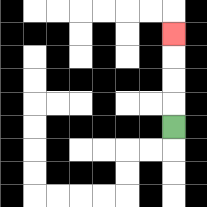{'start': '[7, 5]', 'end': '[7, 1]', 'path_directions': 'U,U,U,U', 'path_coordinates': '[[7, 5], [7, 4], [7, 3], [7, 2], [7, 1]]'}